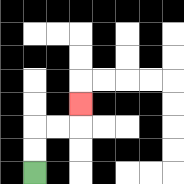{'start': '[1, 7]', 'end': '[3, 4]', 'path_directions': 'U,U,R,R,U', 'path_coordinates': '[[1, 7], [1, 6], [1, 5], [2, 5], [3, 5], [3, 4]]'}